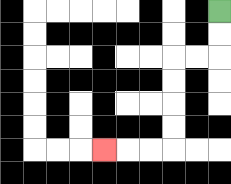{'start': '[9, 0]', 'end': '[4, 6]', 'path_directions': 'D,D,L,L,D,D,D,D,L,L,L', 'path_coordinates': '[[9, 0], [9, 1], [9, 2], [8, 2], [7, 2], [7, 3], [7, 4], [7, 5], [7, 6], [6, 6], [5, 6], [4, 6]]'}